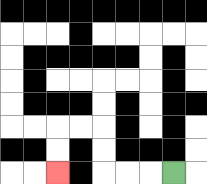{'start': '[7, 7]', 'end': '[2, 7]', 'path_directions': 'L,L,L,U,U,L,L,D,D', 'path_coordinates': '[[7, 7], [6, 7], [5, 7], [4, 7], [4, 6], [4, 5], [3, 5], [2, 5], [2, 6], [2, 7]]'}